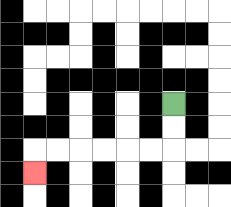{'start': '[7, 4]', 'end': '[1, 7]', 'path_directions': 'D,D,L,L,L,L,L,L,D', 'path_coordinates': '[[7, 4], [7, 5], [7, 6], [6, 6], [5, 6], [4, 6], [3, 6], [2, 6], [1, 6], [1, 7]]'}